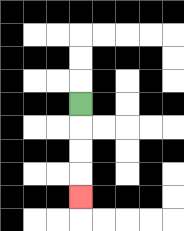{'start': '[3, 4]', 'end': '[3, 8]', 'path_directions': 'D,D,D,D', 'path_coordinates': '[[3, 4], [3, 5], [3, 6], [3, 7], [3, 8]]'}